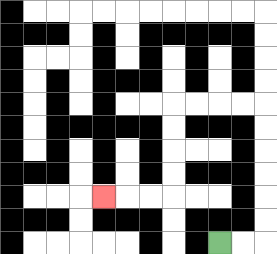{'start': '[9, 10]', 'end': '[4, 8]', 'path_directions': 'R,R,U,U,U,U,U,U,L,L,L,L,D,D,D,D,L,L,L', 'path_coordinates': '[[9, 10], [10, 10], [11, 10], [11, 9], [11, 8], [11, 7], [11, 6], [11, 5], [11, 4], [10, 4], [9, 4], [8, 4], [7, 4], [7, 5], [7, 6], [7, 7], [7, 8], [6, 8], [5, 8], [4, 8]]'}